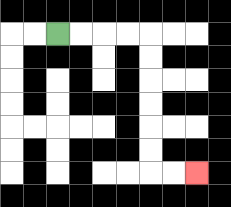{'start': '[2, 1]', 'end': '[8, 7]', 'path_directions': 'R,R,R,R,D,D,D,D,D,D,R,R', 'path_coordinates': '[[2, 1], [3, 1], [4, 1], [5, 1], [6, 1], [6, 2], [6, 3], [6, 4], [6, 5], [6, 6], [6, 7], [7, 7], [8, 7]]'}